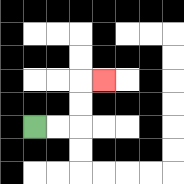{'start': '[1, 5]', 'end': '[4, 3]', 'path_directions': 'R,R,U,U,R', 'path_coordinates': '[[1, 5], [2, 5], [3, 5], [3, 4], [3, 3], [4, 3]]'}